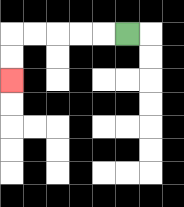{'start': '[5, 1]', 'end': '[0, 3]', 'path_directions': 'L,L,L,L,L,D,D', 'path_coordinates': '[[5, 1], [4, 1], [3, 1], [2, 1], [1, 1], [0, 1], [0, 2], [0, 3]]'}